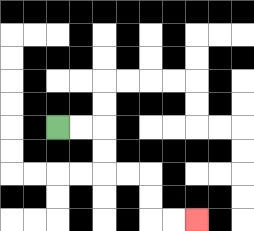{'start': '[2, 5]', 'end': '[8, 9]', 'path_directions': 'R,R,D,D,R,R,D,D,R,R', 'path_coordinates': '[[2, 5], [3, 5], [4, 5], [4, 6], [4, 7], [5, 7], [6, 7], [6, 8], [6, 9], [7, 9], [8, 9]]'}